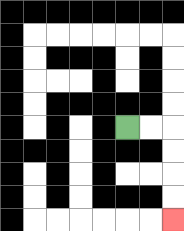{'start': '[5, 5]', 'end': '[7, 9]', 'path_directions': 'R,R,D,D,D,D', 'path_coordinates': '[[5, 5], [6, 5], [7, 5], [7, 6], [7, 7], [7, 8], [7, 9]]'}